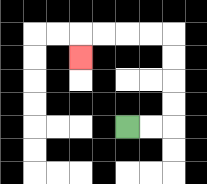{'start': '[5, 5]', 'end': '[3, 2]', 'path_directions': 'R,R,U,U,U,U,L,L,L,L,D', 'path_coordinates': '[[5, 5], [6, 5], [7, 5], [7, 4], [7, 3], [7, 2], [7, 1], [6, 1], [5, 1], [4, 1], [3, 1], [3, 2]]'}